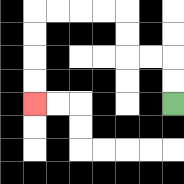{'start': '[7, 4]', 'end': '[1, 4]', 'path_directions': 'U,U,L,L,U,U,L,L,L,L,D,D,D,D', 'path_coordinates': '[[7, 4], [7, 3], [7, 2], [6, 2], [5, 2], [5, 1], [5, 0], [4, 0], [3, 0], [2, 0], [1, 0], [1, 1], [1, 2], [1, 3], [1, 4]]'}